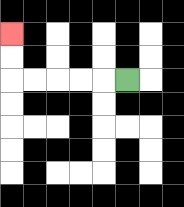{'start': '[5, 3]', 'end': '[0, 1]', 'path_directions': 'L,L,L,L,L,U,U', 'path_coordinates': '[[5, 3], [4, 3], [3, 3], [2, 3], [1, 3], [0, 3], [0, 2], [0, 1]]'}